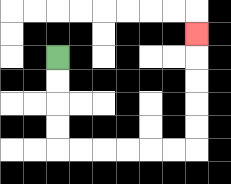{'start': '[2, 2]', 'end': '[8, 1]', 'path_directions': 'D,D,D,D,R,R,R,R,R,R,U,U,U,U,U', 'path_coordinates': '[[2, 2], [2, 3], [2, 4], [2, 5], [2, 6], [3, 6], [4, 6], [5, 6], [6, 6], [7, 6], [8, 6], [8, 5], [8, 4], [8, 3], [8, 2], [8, 1]]'}